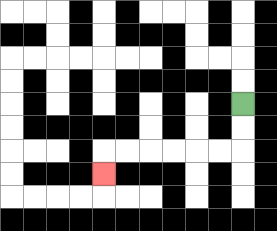{'start': '[10, 4]', 'end': '[4, 7]', 'path_directions': 'D,D,L,L,L,L,L,L,D', 'path_coordinates': '[[10, 4], [10, 5], [10, 6], [9, 6], [8, 6], [7, 6], [6, 6], [5, 6], [4, 6], [4, 7]]'}